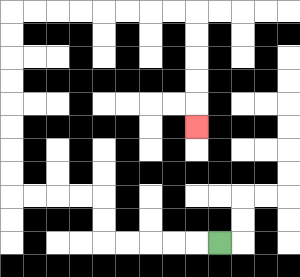{'start': '[9, 10]', 'end': '[8, 5]', 'path_directions': 'L,L,L,L,L,U,U,L,L,L,L,U,U,U,U,U,U,U,U,R,R,R,R,R,R,R,R,D,D,D,D,D', 'path_coordinates': '[[9, 10], [8, 10], [7, 10], [6, 10], [5, 10], [4, 10], [4, 9], [4, 8], [3, 8], [2, 8], [1, 8], [0, 8], [0, 7], [0, 6], [0, 5], [0, 4], [0, 3], [0, 2], [0, 1], [0, 0], [1, 0], [2, 0], [3, 0], [4, 0], [5, 0], [6, 0], [7, 0], [8, 0], [8, 1], [8, 2], [8, 3], [8, 4], [8, 5]]'}